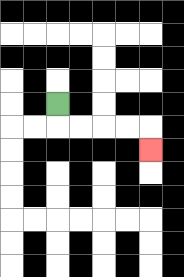{'start': '[2, 4]', 'end': '[6, 6]', 'path_directions': 'D,R,R,R,R,D', 'path_coordinates': '[[2, 4], [2, 5], [3, 5], [4, 5], [5, 5], [6, 5], [6, 6]]'}